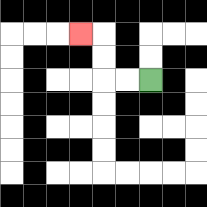{'start': '[6, 3]', 'end': '[3, 1]', 'path_directions': 'L,L,U,U,L', 'path_coordinates': '[[6, 3], [5, 3], [4, 3], [4, 2], [4, 1], [3, 1]]'}